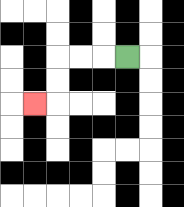{'start': '[5, 2]', 'end': '[1, 4]', 'path_directions': 'L,L,L,D,D,L', 'path_coordinates': '[[5, 2], [4, 2], [3, 2], [2, 2], [2, 3], [2, 4], [1, 4]]'}